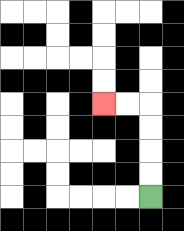{'start': '[6, 8]', 'end': '[4, 4]', 'path_directions': 'U,U,U,U,L,L', 'path_coordinates': '[[6, 8], [6, 7], [6, 6], [6, 5], [6, 4], [5, 4], [4, 4]]'}